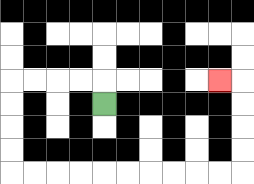{'start': '[4, 4]', 'end': '[9, 3]', 'path_directions': 'U,L,L,L,L,D,D,D,D,R,R,R,R,R,R,R,R,R,R,U,U,U,U,L', 'path_coordinates': '[[4, 4], [4, 3], [3, 3], [2, 3], [1, 3], [0, 3], [0, 4], [0, 5], [0, 6], [0, 7], [1, 7], [2, 7], [3, 7], [4, 7], [5, 7], [6, 7], [7, 7], [8, 7], [9, 7], [10, 7], [10, 6], [10, 5], [10, 4], [10, 3], [9, 3]]'}